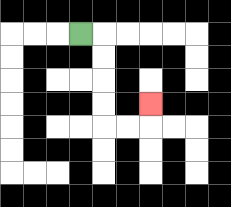{'start': '[3, 1]', 'end': '[6, 4]', 'path_directions': 'R,D,D,D,D,R,R,U', 'path_coordinates': '[[3, 1], [4, 1], [4, 2], [4, 3], [4, 4], [4, 5], [5, 5], [6, 5], [6, 4]]'}